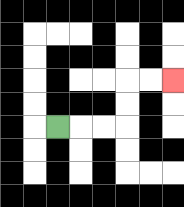{'start': '[2, 5]', 'end': '[7, 3]', 'path_directions': 'R,R,R,U,U,R,R', 'path_coordinates': '[[2, 5], [3, 5], [4, 5], [5, 5], [5, 4], [5, 3], [6, 3], [7, 3]]'}